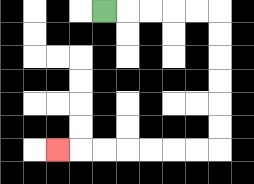{'start': '[4, 0]', 'end': '[2, 6]', 'path_directions': 'R,R,R,R,R,D,D,D,D,D,D,L,L,L,L,L,L,L', 'path_coordinates': '[[4, 0], [5, 0], [6, 0], [7, 0], [8, 0], [9, 0], [9, 1], [9, 2], [9, 3], [9, 4], [9, 5], [9, 6], [8, 6], [7, 6], [6, 6], [5, 6], [4, 6], [3, 6], [2, 6]]'}